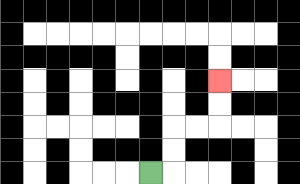{'start': '[6, 7]', 'end': '[9, 3]', 'path_directions': 'R,U,U,R,R,U,U', 'path_coordinates': '[[6, 7], [7, 7], [7, 6], [7, 5], [8, 5], [9, 5], [9, 4], [9, 3]]'}